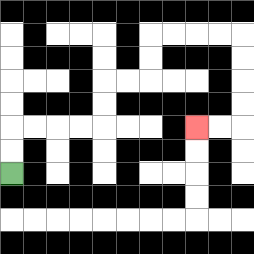{'start': '[0, 7]', 'end': '[8, 5]', 'path_directions': 'U,U,R,R,R,R,U,U,R,R,U,U,R,R,R,R,D,D,D,D,L,L', 'path_coordinates': '[[0, 7], [0, 6], [0, 5], [1, 5], [2, 5], [3, 5], [4, 5], [4, 4], [4, 3], [5, 3], [6, 3], [6, 2], [6, 1], [7, 1], [8, 1], [9, 1], [10, 1], [10, 2], [10, 3], [10, 4], [10, 5], [9, 5], [8, 5]]'}